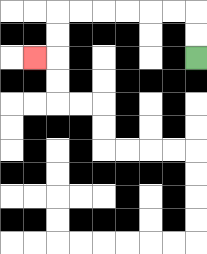{'start': '[8, 2]', 'end': '[1, 2]', 'path_directions': 'U,U,L,L,L,L,L,L,D,D,L', 'path_coordinates': '[[8, 2], [8, 1], [8, 0], [7, 0], [6, 0], [5, 0], [4, 0], [3, 0], [2, 0], [2, 1], [2, 2], [1, 2]]'}